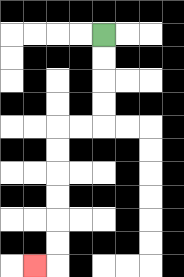{'start': '[4, 1]', 'end': '[1, 11]', 'path_directions': 'D,D,D,D,L,L,D,D,D,D,D,D,L', 'path_coordinates': '[[4, 1], [4, 2], [4, 3], [4, 4], [4, 5], [3, 5], [2, 5], [2, 6], [2, 7], [2, 8], [2, 9], [2, 10], [2, 11], [1, 11]]'}